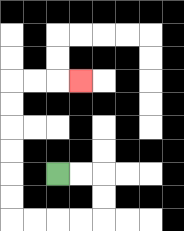{'start': '[2, 7]', 'end': '[3, 3]', 'path_directions': 'R,R,D,D,L,L,L,L,U,U,U,U,U,U,R,R,R', 'path_coordinates': '[[2, 7], [3, 7], [4, 7], [4, 8], [4, 9], [3, 9], [2, 9], [1, 9], [0, 9], [0, 8], [0, 7], [0, 6], [0, 5], [0, 4], [0, 3], [1, 3], [2, 3], [3, 3]]'}